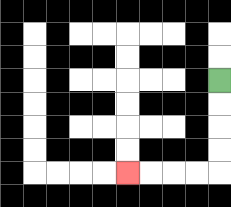{'start': '[9, 3]', 'end': '[5, 7]', 'path_directions': 'D,D,D,D,L,L,L,L', 'path_coordinates': '[[9, 3], [9, 4], [9, 5], [9, 6], [9, 7], [8, 7], [7, 7], [6, 7], [5, 7]]'}